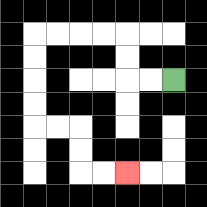{'start': '[7, 3]', 'end': '[5, 7]', 'path_directions': 'L,L,U,U,L,L,L,L,D,D,D,D,R,R,D,D,R,R', 'path_coordinates': '[[7, 3], [6, 3], [5, 3], [5, 2], [5, 1], [4, 1], [3, 1], [2, 1], [1, 1], [1, 2], [1, 3], [1, 4], [1, 5], [2, 5], [3, 5], [3, 6], [3, 7], [4, 7], [5, 7]]'}